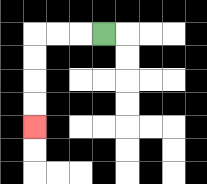{'start': '[4, 1]', 'end': '[1, 5]', 'path_directions': 'L,L,L,D,D,D,D', 'path_coordinates': '[[4, 1], [3, 1], [2, 1], [1, 1], [1, 2], [1, 3], [1, 4], [1, 5]]'}